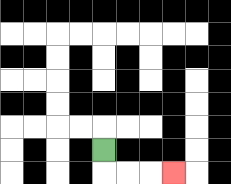{'start': '[4, 6]', 'end': '[7, 7]', 'path_directions': 'D,R,R,R', 'path_coordinates': '[[4, 6], [4, 7], [5, 7], [6, 7], [7, 7]]'}